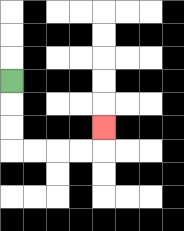{'start': '[0, 3]', 'end': '[4, 5]', 'path_directions': 'D,D,D,R,R,R,R,U', 'path_coordinates': '[[0, 3], [0, 4], [0, 5], [0, 6], [1, 6], [2, 6], [3, 6], [4, 6], [4, 5]]'}